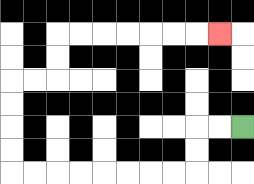{'start': '[10, 5]', 'end': '[9, 1]', 'path_directions': 'L,L,D,D,L,L,L,L,L,L,L,L,U,U,U,U,R,R,U,U,R,R,R,R,R,R,R', 'path_coordinates': '[[10, 5], [9, 5], [8, 5], [8, 6], [8, 7], [7, 7], [6, 7], [5, 7], [4, 7], [3, 7], [2, 7], [1, 7], [0, 7], [0, 6], [0, 5], [0, 4], [0, 3], [1, 3], [2, 3], [2, 2], [2, 1], [3, 1], [4, 1], [5, 1], [6, 1], [7, 1], [8, 1], [9, 1]]'}